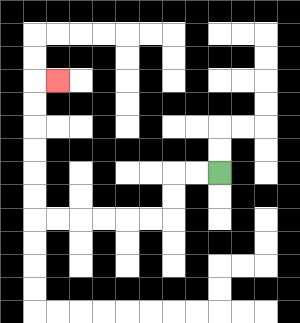{'start': '[9, 7]', 'end': '[2, 3]', 'path_directions': 'L,L,D,D,L,L,L,L,L,L,U,U,U,U,U,U,R', 'path_coordinates': '[[9, 7], [8, 7], [7, 7], [7, 8], [7, 9], [6, 9], [5, 9], [4, 9], [3, 9], [2, 9], [1, 9], [1, 8], [1, 7], [1, 6], [1, 5], [1, 4], [1, 3], [2, 3]]'}